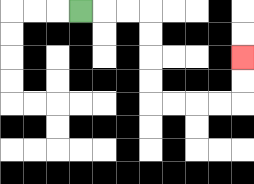{'start': '[3, 0]', 'end': '[10, 2]', 'path_directions': 'R,R,R,D,D,D,D,R,R,R,R,U,U', 'path_coordinates': '[[3, 0], [4, 0], [5, 0], [6, 0], [6, 1], [6, 2], [6, 3], [6, 4], [7, 4], [8, 4], [9, 4], [10, 4], [10, 3], [10, 2]]'}